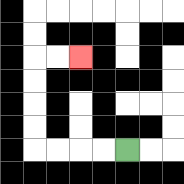{'start': '[5, 6]', 'end': '[3, 2]', 'path_directions': 'L,L,L,L,U,U,U,U,R,R', 'path_coordinates': '[[5, 6], [4, 6], [3, 6], [2, 6], [1, 6], [1, 5], [1, 4], [1, 3], [1, 2], [2, 2], [3, 2]]'}